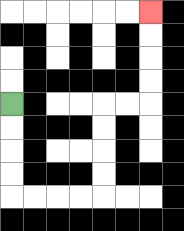{'start': '[0, 4]', 'end': '[6, 0]', 'path_directions': 'D,D,D,D,R,R,R,R,U,U,U,U,R,R,U,U,U,U', 'path_coordinates': '[[0, 4], [0, 5], [0, 6], [0, 7], [0, 8], [1, 8], [2, 8], [3, 8], [4, 8], [4, 7], [4, 6], [4, 5], [4, 4], [5, 4], [6, 4], [6, 3], [6, 2], [6, 1], [6, 0]]'}